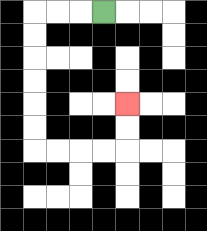{'start': '[4, 0]', 'end': '[5, 4]', 'path_directions': 'L,L,L,D,D,D,D,D,D,R,R,R,R,U,U', 'path_coordinates': '[[4, 0], [3, 0], [2, 0], [1, 0], [1, 1], [1, 2], [1, 3], [1, 4], [1, 5], [1, 6], [2, 6], [3, 6], [4, 6], [5, 6], [5, 5], [5, 4]]'}